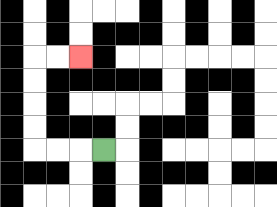{'start': '[4, 6]', 'end': '[3, 2]', 'path_directions': 'L,L,L,U,U,U,U,R,R', 'path_coordinates': '[[4, 6], [3, 6], [2, 6], [1, 6], [1, 5], [1, 4], [1, 3], [1, 2], [2, 2], [3, 2]]'}